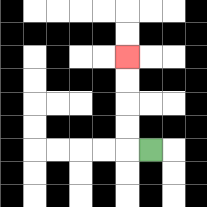{'start': '[6, 6]', 'end': '[5, 2]', 'path_directions': 'L,U,U,U,U', 'path_coordinates': '[[6, 6], [5, 6], [5, 5], [5, 4], [5, 3], [5, 2]]'}